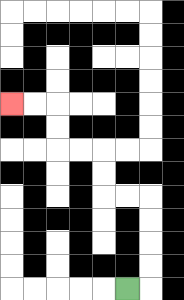{'start': '[5, 12]', 'end': '[0, 4]', 'path_directions': 'R,U,U,U,U,L,L,U,U,L,L,U,U,L,L', 'path_coordinates': '[[5, 12], [6, 12], [6, 11], [6, 10], [6, 9], [6, 8], [5, 8], [4, 8], [4, 7], [4, 6], [3, 6], [2, 6], [2, 5], [2, 4], [1, 4], [0, 4]]'}